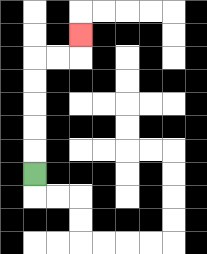{'start': '[1, 7]', 'end': '[3, 1]', 'path_directions': 'U,U,U,U,U,R,R,U', 'path_coordinates': '[[1, 7], [1, 6], [1, 5], [1, 4], [1, 3], [1, 2], [2, 2], [3, 2], [3, 1]]'}